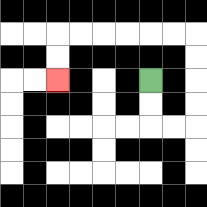{'start': '[6, 3]', 'end': '[2, 3]', 'path_directions': 'D,D,R,R,U,U,U,U,L,L,L,L,L,L,D,D', 'path_coordinates': '[[6, 3], [6, 4], [6, 5], [7, 5], [8, 5], [8, 4], [8, 3], [8, 2], [8, 1], [7, 1], [6, 1], [5, 1], [4, 1], [3, 1], [2, 1], [2, 2], [2, 3]]'}